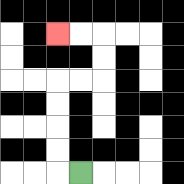{'start': '[3, 7]', 'end': '[2, 1]', 'path_directions': 'L,U,U,U,U,R,R,U,U,L,L', 'path_coordinates': '[[3, 7], [2, 7], [2, 6], [2, 5], [2, 4], [2, 3], [3, 3], [4, 3], [4, 2], [4, 1], [3, 1], [2, 1]]'}